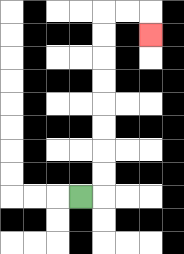{'start': '[3, 8]', 'end': '[6, 1]', 'path_directions': 'R,U,U,U,U,U,U,U,U,R,R,D', 'path_coordinates': '[[3, 8], [4, 8], [4, 7], [4, 6], [4, 5], [4, 4], [4, 3], [4, 2], [4, 1], [4, 0], [5, 0], [6, 0], [6, 1]]'}